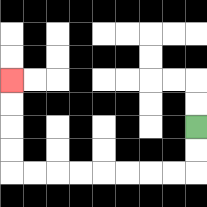{'start': '[8, 5]', 'end': '[0, 3]', 'path_directions': 'D,D,L,L,L,L,L,L,L,L,U,U,U,U', 'path_coordinates': '[[8, 5], [8, 6], [8, 7], [7, 7], [6, 7], [5, 7], [4, 7], [3, 7], [2, 7], [1, 7], [0, 7], [0, 6], [0, 5], [0, 4], [0, 3]]'}